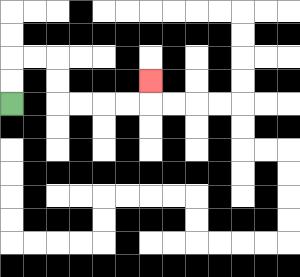{'start': '[0, 4]', 'end': '[6, 3]', 'path_directions': 'U,U,R,R,D,D,R,R,R,R,U', 'path_coordinates': '[[0, 4], [0, 3], [0, 2], [1, 2], [2, 2], [2, 3], [2, 4], [3, 4], [4, 4], [5, 4], [6, 4], [6, 3]]'}